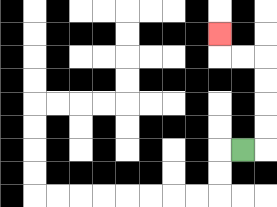{'start': '[10, 6]', 'end': '[9, 1]', 'path_directions': 'R,U,U,U,U,L,L,U', 'path_coordinates': '[[10, 6], [11, 6], [11, 5], [11, 4], [11, 3], [11, 2], [10, 2], [9, 2], [9, 1]]'}